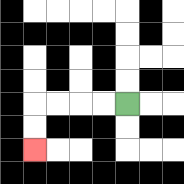{'start': '[5, 4]', 'end': '[1, 6]', 'path_directions': 'L,L,L,L,D,D', 'path_coordinates': '[[5, 4], [4, 4], [3, 4], [2, 4], [1, 4], [1, 5], [1, 6]]'}